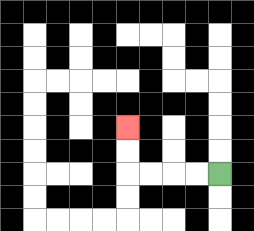{'start': '[9, 7]', 'end': '[5, 5]', 'path_directions': 'L,L,L,L,U,U', 'path_coordinates': '[[9, 7], [8, 7], [7, 7], [6, 7], [5, 7], [5, 6], [5, 5]]'}